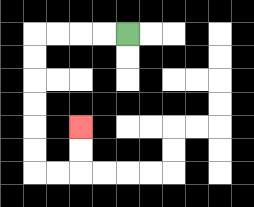{'start': '[5, 1]', 'end': '[3, 5]', 'path_directions': 'L,L,L,L,D,D,D,D,D,D,R,R,U,U', 'path_coordinates': '[[5, 1], [4, 1], [3, 1], [2, 1], [1, 1], [1, 2], [1, 3], [1, 4], [1, 5], [1, 6], [1, 7], [2, 7], [3, 7], [3, 6], [3, 5]]'}